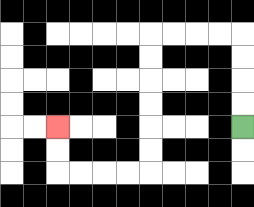{'start': '[10, 5]', 'end': '[2, 5]', 'path_directions': 'U,U,U,U,L,L,L,L,D,D,D,D,D,D,L,L,L,L,U,U', 'path_coordinates': '[[10, 5], [10, 4], [10, 3], [10, 2], [10, 1], [9, 1], [8, 1], [7, 1], [6, 1], [6, 2], [6, 3], [6, 4], [6, 5], [6, 6], [6, 7], [5, 7], [4, 7], [3, 7], [2, 7], [2, 6], [2, 5]]'}